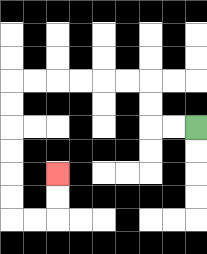{'start': '[8, 5]', 'end': '[2, 7]', 'path_directions': 'L,L,U,U,L,L,L,L,L,L,D,D,D,D,D,D,R,R,U,U', 'path_coordinates': '[[8, 5], [7, 5], [6, 5], [6, 4], [6, 3], [5, 3], [4, 3], [3, 3], [2, 3], [1, 3], [0, 3], [0, 4], [0, 5], [0, 6], [0, 7], [0, 8], [0, 9], [1, 9], [2, 9], [2, 8], [2, 7]]'}